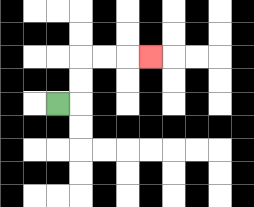{'start': '[2, 4]', 'end': '[6, 2]', 'path_directions': 'R,U,U,R,R,R', 'path_coordinates': '[[2, 4], [3, 4], [3, 3], [3, 2], [4, 2], [5, 2], [6, 2]]'}